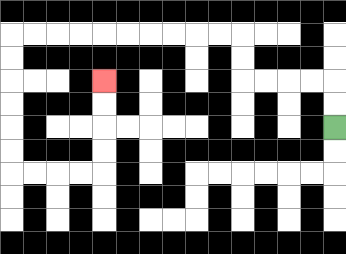{'start': '[14, 5]', 'end': '[4, 3]', 'path_directions': 'U,U,L,L,L,L,U,U,L,L,L,L,L,L,L,L,L,L,D,D,D,D,D,D,R,R,R,R,U,U,U,U', 'path_coordinates': '[[14, 5], [14, 4], [14, 3], [13, 3], [12, 3], [11, 3], [10, 3], [10, 2], [10, 1], [9, 1], [8, 1], [7, 1], [6, 1], [5, 1], [4, 1], [3, 1], [2, 1], [1, 1], [0, 1], [0, 2], [0, 3], [0, 4], [0, 5], [0, 6], [0, 7], [1, 7], [2, 7], [3, 7], [4, 7], [4, 6], [4, 5], [4, 4], [4, 3]]'}